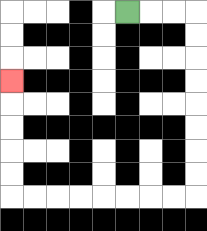{'start': '[5, 0]', 'end': '[0, 3]', 'path_directions': 'R,R,R,D,D,D,D,D,D,D,D,L,L,L,L,L,L,L,L,U,U,U,U,U', 'path_coordinates': '[[5, 0], [6, 0], [7, 0], [8, 0], [8, 1], [8, 2], [8, 3], [8, 4], [8, 5], [8, 6], [8, 7], [8, 8], [7, 8], [6, 8], [5, 8], [4, 8], [3, 8], [2, 8], [1, 8], [0, 8], [0, 7], [0, 6], [0, 5], [0, 4], [0, 3]]'}